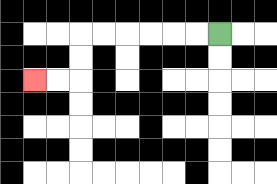{'start': '[9, 1]', 'end': '[1, 3]', 'path_directions': 'L,L,L,L,L,L,D,D,L,L', 'path_coordinates': '[[9, 1], [8, 1], [7, 1], [6, 1], [5, 1], [4, 1], [3, 1], [3, 2], [3, 3], [2, 3], [1, 3]]'}